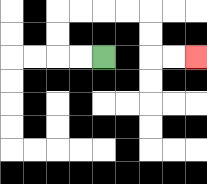{'start': '[4, 2]', 'end': '[8, 2]', 'path_directions': 'L,L,U,U,R,R,R,R,D,D,R,R', 'path_coordinates': '[[4, 2], [3, 2], [2, 2], [2, 1], [2, 0], [3, 0], [4, 0], [5, 0], [6, 0], [6, 1], [6, 2], [7, 2], [8, 2]]'}